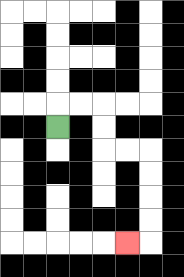{'start': '[2, 5]', 'end': '[5, 10]', 'path_directions': 'U,R,R,D,D,R,R,D,D,D,D,L', 'path_coordinates': '[[2, 5], [2, 4], [3, 4], [4, 4], [4, 5], [4, 6], [5, 6], [6, 6], [6, 7], [6, 8], [6, 9], [6, 10], [5, 10]]'}